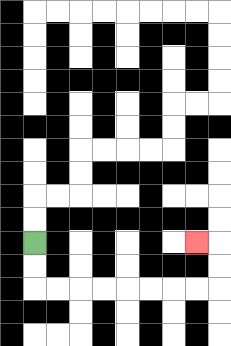{'start': '[1, 10]', 'end': '[8, 10]', 'path_directions': 'D,D,R,R,R,R,R,R,R,R,U,U,L', 'path_coordinates': '[[1, 10], [1, 11], [1, 12], [2, 12], [3, 12], [4, 12], [5, 12], [6, 12], [7, 12], [8, 12], [9, 12], [9, 11], [9, 10], [8, 10]]'}